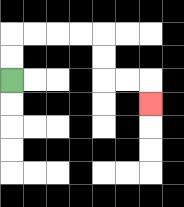{'start': '[0, 3]', 'end': '[6, 4]', 'path_directions': 'U,U,R,R,R,R,D,D,R,R,D', 'path_coordinates': '[[0, 3], [0, 2], [0, 1], [1, 1], [2, 1], [3, 1], [4, 1], [4, 2], [4, 3], [5, 3], [6, 3], [6, 4]]'}